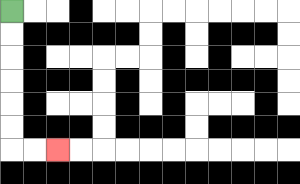{'start': '[0, 0]', 'end': '[2, 6]', 'path_directions': 'D,D,D,D,D,D,R,R', 'path_coordinates': '[[0, 0], [0, 1], [0, 2], [0, 3], [0, 4], [0, 5], [0, 6], [1, 6], [2, 6]]'}